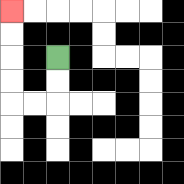{'start': '[2, 2]', 'end': '[0, 0]', 'path_directions': 'D,D,L,L,U,U,U,U', 'path_coordinates': '[[2, 2], [2, 3], [2, 4], [1, 4], [0, 4], [0, 3], [0, 2], [0, 1], [0, 0]]'}